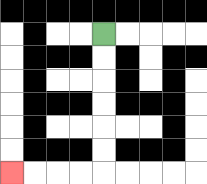{'start': '[4, 1]', 'end': '[0, 7]', 'path_directions': 'D,D,D,D,D,D,L,L,L,L', 'path_coordinates': '[[4, 1], [4, 2], [4, 3], [4, 4], [4, 5], [4, 6], [4, 7], [3, 7], [2, 7], [1, 7], [0, 7]]'}